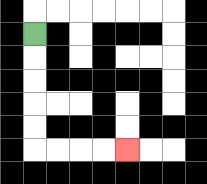{'start': '[1, 1]', 'end': '[5, 6]', 'path_directions': 'D,D,D,D,D,R,R,R,R', 'path_coordinates': '[[1, 1], [1, 2], [1, 3], [1, 4], [1, 5], [1, 6], [2, 6], [3, 6], [4, 6], [5, 6]]'}